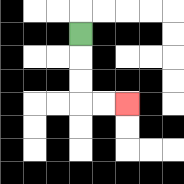{'start': '[3, 1]', 'end': '[5, 4]', 'path_directions': 'D,D,D,R,R', 'path_coordinates': '[[3, 1], [3, 2], [3, 3], [3, 4], [4, 4], [5, 4]]'}